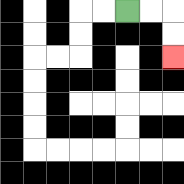{'start': '[5, 0]', 'end': '[7, 2]', 'path_directions': 'R,R,D,D', 'path_coordinates': '[[5, 0], [6, 0], [7, 0], [7, 1], [7, 2]]'}